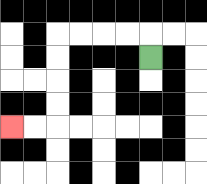{'start': '[6, 2]', 'end': '[0, 5]', 'path_directions': 'U,L,L,L,L,D,D,D,D,L,L', 'path_coordinates': '[[6, 2], [6, 1], [5, 1], [4, 1], [3, 1], [2, 1], [2, 2], [2, 3], [2, 4], [2, 5], [1, 5], [0, 5]]'}